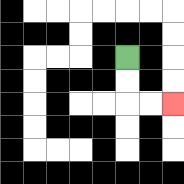{'start': '[5, 2]', 'end': '[7, 4]', 'path_directions': 'D,D,R,R', 'path_coordinates': '[[5, 2], [5, 3], [5, 4], [6, 4], [7, 4]]'}